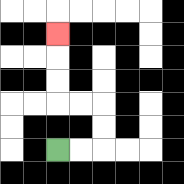{'start': '[2, 6]', 'end': '[2, 1]', 'path_directions': 'R,R,U,U,L,L,U,U,U', 'path_coordinates': '[[2, 6], [3, 6], [4, 6], [4, 5], [4, 4], [3, 4], [2, 4], [2, 3], [2, 2], [2, 1]]'}